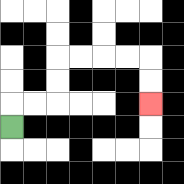{'start': '[0, 5]', 'end': '[6, 4]', 'path_directions': 'U,R,R,U,U,R,R,R,R,D,D', 'path_coordinates': '[[0, 5], [0, 4], [1, 4], [2, 4], [2, 3], [2, 2], [3, 2], [4, 2], [5, 2], [6, 2], [6, 3], [6, 4]]'}